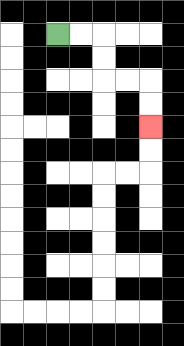{'start': '[2, 1]', 'end': '[6, 5]', 'path_directions': 'R,R,D,D,R,R,D,D', 'path_coordinates': '[[2, 1], [3, 1], [4, 1], [4, 2], [4, 3], [5, 3], [6, 3], [6, 4], [6, 5]]'}